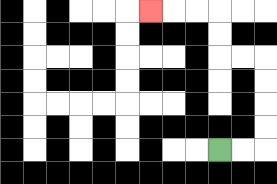{'start': '[9, 6]', 'end': '[6, 0]', 'path_directions': 'R,R,U,U,U,U,L,L,U,U,L,L,L', 'path_coordinates': '[[9, 6], [10, 6], [11, 6], [11, 5], [11, 4], [11, 3], [11, 2], [10, 2], [9, 2], [9, 1], [9, 0], [8, 0], [7, 0], [6, 0]]'}